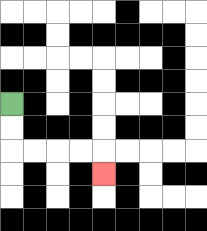{'start': '[0, 4]', 'end': '[4, 7]', 'path_directions': 'D,D,R,R,R,R,D', 'path_coordinates': '[[0, 4], [0, 5], [0, 6], [1, 6], [2, 6], [3, 6], [4, 6], [4, 7]]'}